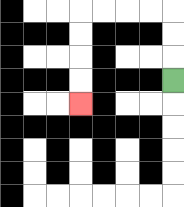{'start': '[7, 3]', 'end': '[3, 4]', 'path_directions': 'U,U,U,L,L,L,L,D,D,D,D', 'path_coordinates': '[[7, 3], [7, 2], [7, 1], [7, 0], [6, 0], [5, 0], [4, 0], [3, 0], [3, 1], [3, 2], [3, 3], [3, 4]]'}